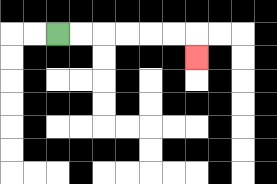{'start': '[2, 1]', 'end': '[8, 2]', 'path_directions': 'R,R,R,R,R,R,D', 'path_coordinates': '[[2, 1], [3, 1], [4, 1], [5, 1], [6, 1], [7, 1], [8, 1], [8, 2]]'}